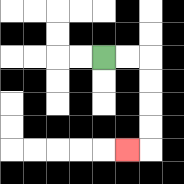{'start': '[4, 2]', 'end': '[5, 6]', 'path_directions': 'R,R,D,D,D,D,L', 'path_coordinates': '[[4, 2], [5, 2], [6, 2], [6, 3], [6, 4], [6, 5], [6, 6], [5, 6]]'}